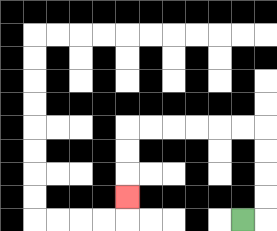{'start': '[10, 9]', 'end': '[5, 8]', 'path_directions': 'R,U,U,U,U,L,L,L,L,L,L,D,D,D', 'path_coordinates': '[[10, 9], [11, 9], [11, 8], [11, 7], [11, 6], [11, 5], [10, 5], [9, 5], [8, 5], [7, 5], [6, 5], [5, 5], [5, 6], [5, 7], [5, 8]]'}